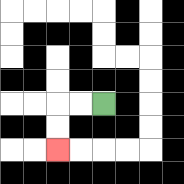{'start': '[4, 4]', 'end': '[2, 6]', 'path_directions': 'L,L,D,D', 'path_coordinates': '[[4, 4], [3, 4], [2, 4], [2, 5], [2, 6]]'}